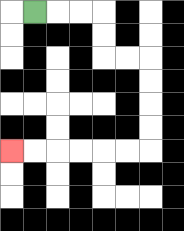{'start': '[1, 0]', 'end': '[0, 6]', 'path_directions': 'R,R,R,D,D,R,R,D,D,D,D,L,L,L,L,L,L', 'path_coordinates': '[[1, 0], [2, 0], [3, 0], [4, 0], [4, 1], [4, 2], [5, 2], [6, 2], [6, 3], [6, 4], [6, 5], [6, 6], [5, 6], [4, 6], [3, 6], [2, 6], [1, 6], [0, 6]]'}